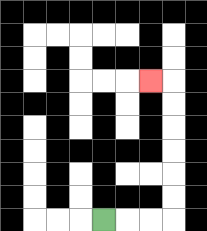{'start': '[4, 9]', 'end': '[6, 3]', 'path_directions': 'R,R,R,U,U,U,U,U,U,L', 'path_coordinates': '[[4, 9], [5, 9], [6, 9], [7, 9], [7, 8], [7, 7], [7, 6], [7, 5], [7, 4], [7, 3], [6, 3]]'}